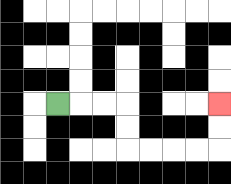{'start': '[2, 4]', 'end': '[9, 4]', 'path_directions': 'R,R,R,D,D,R,R,R,R,U,U', 'path_coordinates': '[[2, 4], [3, 4], [4, 4], [5, 4], [5, 5], [5, 6], [6, 6], [7, 6], [8, 6], [9, 6], [9, 5], [9, 4]]'}